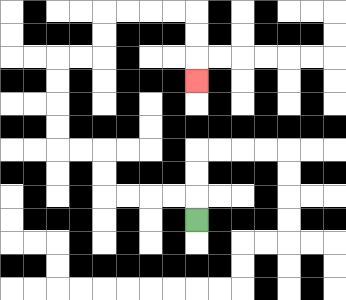{'start': '[8, 9]', 'end': '[8, 3]', 'path_directions': 'U,L,L,L,L,U,U,L,L,U,U,U,U,R,R,U,U,R,R,R,R,D,D,D', 'path_coordinates': '[[8, 9], [8, 8], [7, 8], [6, 8], [5, 8], [4, 8], [4, 7], [4, 6], [3, 6], [2, 6], [2, 5], [2, 4], [2, 3], [2, 2], [3, 2], [4, 2], [4, 1], [4, 0], [5, 0], [6, 0], [7, 0], [8, 0], [8, 1], [8, 2], [8, 3]]'}